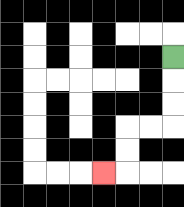{'start': '[7, 2]', 'end': '[4, 7]', 'path_directions': 'D,D,D,L,L,D,D,L', 'path_coordinates': '[[7, 2], [7, 3], [7, 4], [7, 5], [6, 5], [5, 5], [5, 6], [5, 7], [4, 7]]'}